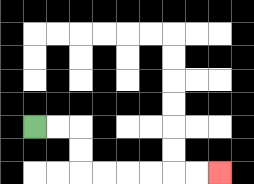{'start': '[1, 5]', 'end': '[9, 7]', 'path_directions': 'R,R,D,D,R,R,R,R,R,R', 'path_coordinates': '[[1, 5], [2, 5], [3, 5], [3, 6], [3, 7], [4, 7], [5, 7], [6, 7], [7, 7], [8, 7], [9, 7]]'}